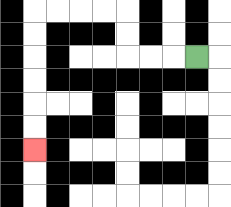{'start': '[8, 2]', 'end': '[1, 6]', 'path_directions': 'L,L,L,U,U,L,L,L,L,D,D,D,D,D,D', 'path_coordinates': '[[8, 2], [7, 2], [6, 2], [5, 2], [5, 1], [5, 0], [4, 0], [3, 0], [2, 0], [1, 0], [1, 1], [1, 2], [1, 3], [1, 4], [1, 5], [1, 6]]'}